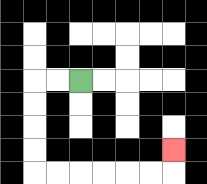{'start': '[3, 3]', 'end': '[7, 6]', 'path_directions': 'L,L,D,D,D,D,R,R,R,R,R,R,U', 'path_coordinates': '[[3, 3], [2, 3], [1, 3], [1, 4], [1, 5], [1, 6], [1, 7], [2, 7], [3, 7], [4, 7], [5, 7], [6, 7], [7, 7], [7, 6]]'}